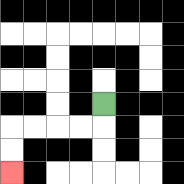{'start': '[4, 4]', 'end': '[0, 7]', 'path_directions': 'D,L,L,L,L,D,D', 'path_coordinates': '[[4, 4], [4, 5], [3, 5], [2, 5], [1, 5], [0, 5], [0, 6], [0, 7]]'}